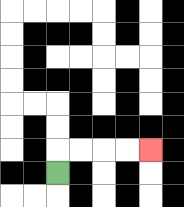{'start': '[2, 7]', 'end': '[6, 6]', 'path_directions': 'U,R,R,R,R', 'path_coordinates': '[[2, 7], [2, 6], [3, 6], [4, 6], [5, 6], [6, 6]]'}